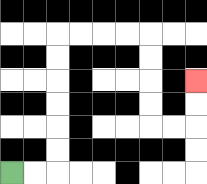{'start': '[0, 7]', 'end': '[8, 3]', 'path_directions': 'R,R,U,U,U,U,U,U,R,R,R,R,D,D,D,D,R,R,U,U', 'path_coordinates': '[[0, 7], [1, 7], [2, 7], [2, 6], [2, 5], [2, 4], [2, 3], [2, 2], [2, 1], [3, 1], [4, 1], [5, 1], [6, 1], [6, 2], [6, 3], [6, 4], [6, 5], [7, 5], [8, 5], [8, 4], [8, 3]]'}